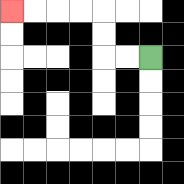{'start': '[6, 2]', 'end': '[0, 0]', 'path_directions': 'L,L,U,U,L,L,L,L', 'path_coordinates': '[[6, 2], [5, 2], [4, 2], [4, 1], [4, 0], [3, 0], [2, 0], [1, 0], [0, 0]]'}